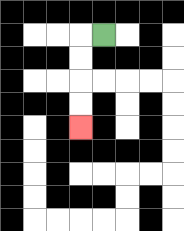{'start': '[4, 1]', 'end': '[3, 5]', 'path_directions': 'L,D,D,D,D', 'path_coordinates': '[[4, 1], [3, 1], [3, 2], [3, 3], [3, 4], [3, 5]]'}